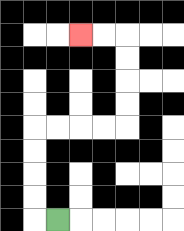{'start': '[2, 9]', 'end': '[3, 1]', 'path_directions': 'L,U,U,U,U,R,R,R,R,U,U,U,U,L,L', 'path_coordinates': '[[2, 9], [1, 9], [1, 8], [1, 7], [1, 6], [1, 5], [2, 5], [3, 5], [4, 5], [5, 5], [5, 4], [5, 3], [5, 2], [5, 1], [4, 1], [3, 1]]'}